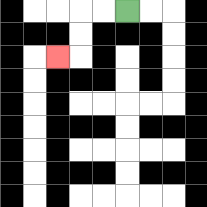{'start': '[5, 0]', 'end': '[2, 2]', 'path_directions': 'L,L,D,D,L', 'path_coordinates': '[[5, 0], [4, 0], [3, 0], [3, 1], [3, 2], [2, 2]]'}